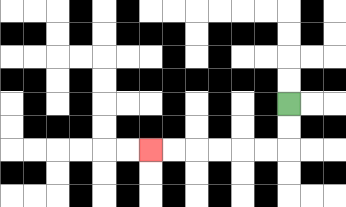{'start': '[12, 4]', 'end': '[6, 6]', 'path_directions': 'D,D,L,L,L,L,L,L', 'path_coordinates': '[[12, 4], [12, 5], [12, 6], [11, 6], [10, 6], [9, 6], [8, 6], [7, 6], [6, 6]]'}